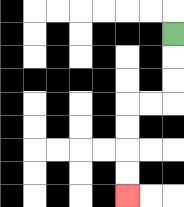{'start': '[7, 1]', 'end': '[5, 8]', 'path_directions': 'D,D,D,L,L,D,D,D,D', 'path_coordinates': '[[7, 1], [7, 2], [7, 3], [7, 4], [6, 4], [5, 4], [5, 5], [5, 6], [5, 7], [5, 8]]'}